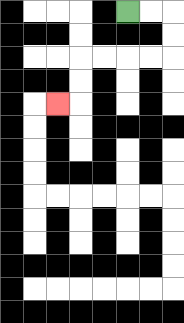{'start': '[5, 0]', 'end': '[2, 4]', 'path_directions': 'R,R,D,D,L,L,L,L,D,D,L', 'path_coordinates': '[[5, 0], [6, 0], [7, 0], [7, 1], [7, 2], [6, 2], [5, 2], [4, 2], [3, 2], [3, 3], [3, 4], [2, 4]]'}